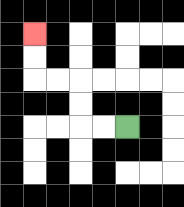{'start': '[5, 5]', 'end': '[1, 1]', 'path_directions': 'L,L,U,U,L,L,U,U', 'path_coordinates': '[[5, 5], [4, 5], [3, 5], [3, 4], [3, 3], [2, 3], [1, 3], [1, 2], [1, 1]]'}